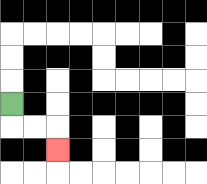{'start': '[0, 4]', 'end': '[2, 6]', 'path_directions': 'D,R,R,D', 'path_coordinates': '[[0, 4], [0, 5], [1, 5], [2, 5], [2, 6]]'}